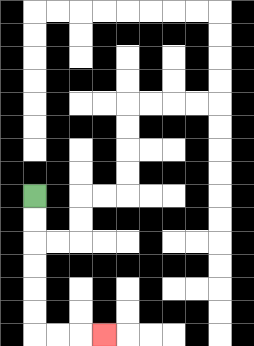{'start': '[1, 8]', 'end': '[4, 14]', 'path_directions': 'D,D,D,D,D,D,R,R,R', 'path_coordinates': '[[1, 8], [1, 9], [1, 10], [1, 11], [1, 12], [1, 13], [1, 14], [2, 14], [3, 14], [4, 14]]'}